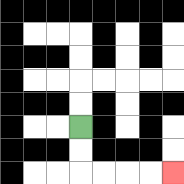{'start': '[3, 5]', 'end': '[7, 7]', 'path_directions': 'D,D,R,R,R,R', 'path_coordinates': '[[3, 5], [3, 6], [3, 7], [4, 7], [5, 7], [6, 7], [7, 7]]'}